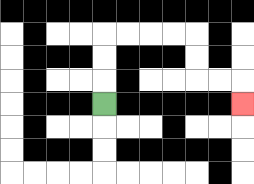{'start': '[4, 4]', 'end': '[10, 4]', 'path_directions': 'U,U,U,R,R,R,R,D,D,R,R,D', 'path_coordinates': '[[4, 4], [4, 3], [4, 2], [4, 1], [5, 1], [6, 1], [7, 1], [8, 1], [8, 2], [8, 3], [9, 3], [10, 3], [10, 4]]'}